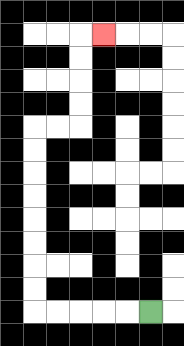{'start': '[6, 13]', 'end': '[4, 1]', 'path_directions': 'L,L,L,L,L,U,U,U,U,U,U,U,U,R,R,U,U,U,U,R', 'path_coordinates': '[[6, 13], [5, 13], [4, 13], [3, 13], [2, 13], [1, 13], [1, 12], [1, 11], [1, 10], [1, 9], [1, 8], [1, 7], [1, 6], [1, 5], [2, 5], [3, 5], [3, 4], [3, 3], [3, 2], [3, 1], [4, 1]]'}